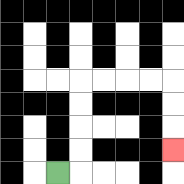{'start': '[2, 7]', 'end': '[7, 6]', 'path_directions': 'R,U,U,U,U,R,R,R,R,D,D,D', 'path_coordinates': '[[2, 7], [3, 7], [3, 6], [3, 5], [3, 4], [3, 3], [4, 3], [5, 3], [6, 3], [7, 3], [7, 4], [7, 5], [7, 6]]'}